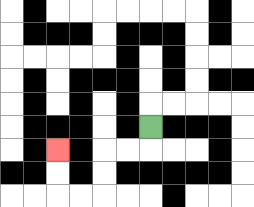{'start': '[6, 5]', 'end': '[2, 6]', 'path_directions': 'D,L,L,D,D,L,L,U,U', 'path_coordinates': '[[6, 5], [6, 6], [5, 6], [4, 6], [4, 7], [4, 8], [3, 8], [2, 8], [2, 7], [2, 6]]'}